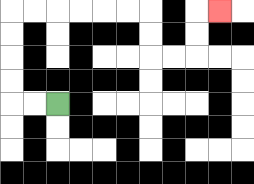{'start': '[2, 4]', 'end': '[9, 0]', 'path_directions': 'L,L,U,U,U,U,R,R,R,R,R,R,D,D,R,R,U,U,R', 'path_coordinates': '[[2, 4], [1, 4], [0, 4], [0, 3], [0, 2], [0, 1], [0, 0], [1, 0], [2, 0], [3, 0], [4, 0], [5, 0], [6, 0], [6, 1], [6, 2], [7, 2], [8, 2], [8, 1], [8, 0], [9, 0]]'}